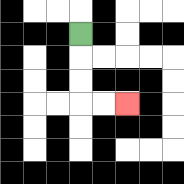{'start': '[3, 1]', 'end': '[5, 4]', 'path_directions': 'D,D,D,R,R', 'path_coordinates': '[[3, 1], [3, 2], [3, 3], [3, 4], [4, 4], [5, 4]]'}